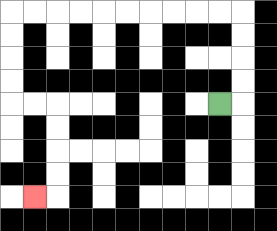{'start': '[9, 4]', 'end': '[1, 8]', 'path_directions': 'R,U,U,U,U,L,L,L,L,L,L,L,L,L,L,D,D,D,D,R,R,D,D,D,D,L', 'path_coordinates': '[[9, 4], [10, 4], [10, 3], [10, 2], [10, 1], [10, 0], [9, 0], [8, 0], [7, 0], [6, 0], [5, 0], [4, 0], [3, 0], [2, 0], [1, 0], [0, 0], [0, 1], [0, 2], [0, 3], [0, 4], [1, 4], [2, 4], [2, 5], [2, 6], [2, 7], [2, 8], [1, 8]]'}